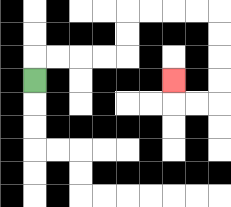{'start': '[1, 3]', 'end': '[7, 3]', 'path_directions': 'U,R,R,R,R,U,U,R,R,R,R,D,D,D,D,L,L,U', 'path_coordinates': '[[1, 3], [1, 2], [2, 2], [3, 2], [4, 2], [5, 2], [5, 1], [5, 0], [6, 0], [7, 0], [8, 0], [9, 0], [9, 1], [9, 2], [9, 3], [9, 4], [8, 4], [7, 4], [7, 3]]'}